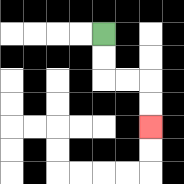{'start': '[4, 1]', 'end': '[6, 5]', 'path_directions': 'D,D,R,R,D,D', 'path_coordinates': '[[4, 1], [4, 2], [4, 3], [5, 3], [6, 3], [6, 4], [6, 5]]'}